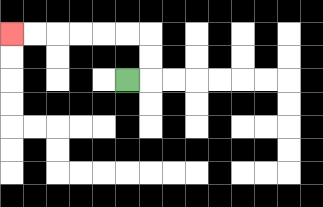{'start': '[5, 3]', 'end': '[0, 1]', 'path_directions': 'R,U,U,L,L,L,L,L,L', 'path_coordinates': '[[5, 3], [6, 3], [6, 2], [6, 1], [5, 1], [4, 1], [3, 1], [2, 1], [1, 1], [0, 1]]'}